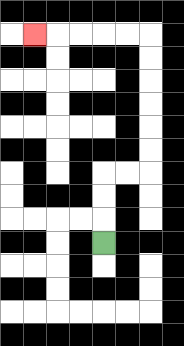{'start': '[4, 10]', 'end': '[1, 1]', 'path_directions': 'U,U,U,R,R,U,U,U,U,U,U,L,L,L,L,L', 'path_coordinates': '[[4, 10], [4, 9], [4, 8], [4, 7], [5, 7], [6, 7], [6, 6], [6, 5], [6, 4], [6, 3], [6, 2], [6, 1], [5, 1], [4, 1], [3, 1], [2, 1], [1, 1]]'}